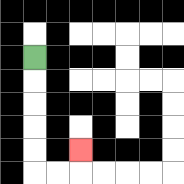{'start': '[1, 2]', 'end': '[3, 6]', 'path_directions': 'D,D,D,D,D,R,R,U', 'path_coordinates': '[[1, 2], [1, 3], [1, 4], [1, 5], [1, 6], [1, 7], [2, 7], [3, 7], [3, 6]]'}